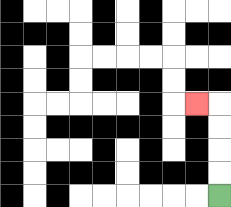{'start': '[9, 8]', 'end': '[8, 4]', 'path_directions': 'U,U,U,U,L', 'path_coordinates': '[[9, 8], [9, 7], [9, 6], [9, 5], [9, 4], [8, 4]]'}